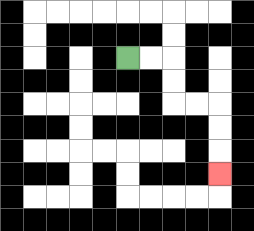{'start': '[5, 2]', 'end': '[9, 7]', 'path_directions': 'R,R,D,D,R,R,D,D,D', 'path_coordinates': '[[5, 2], [6, 2], [7, 2], [7, 3], [7, 4], [8, 4], [9, 4], [9, 5], [9, 6], [9, 7]]'}